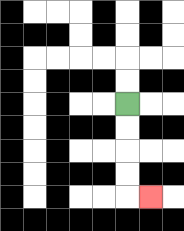{'start': '[5, 4]', 'end': '[6, 8]', 'path_directions': 'D,D,D,D,R', 'path_coordinates': '[[5, 4], [5, 5], [5, 6], [5, 7], [5, 8], [6, 8]]'}